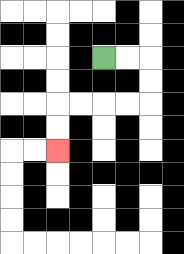{'start': '[4, 2]', 'end': '[2, 6]', 'path_directions': 'R,R,D,D,L,L,L,L,D,D', 'path_coordinates': '[[4, 2], [5, 2], [6, 2], [6, 3], [6, 4], [5, 4], [4, 4], [3, 4], [2, 4], [2, 5], [2, 6]]'}